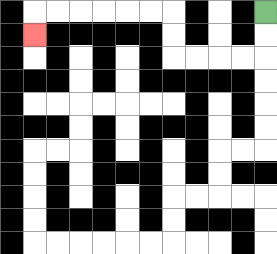{'start': '[11, 0]', 'end': '[1, 1]', 'path_directions': 'D,D,L,L,L,L,U,U,L,L,L,L,L,L,D', 'path_coordinates': '[[11, 0], [11, 1], [11, 2], [10, 2], [9, 2], [8, 2], [7, 2], [7, 1], [7, 0], [6, 0], [5, 0], [4, 0], [3, 0], [2, 0], [1, 0], [1, 1]]'}